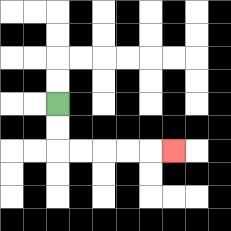{'start': '[2, 4]', 'end': '[7, 6]', 'path_directions': 'D,D,R,R,R,R,R', 'path_coordinates': '[[2, 4], [2, 5], [2, 6], [3, 6], [4, 6], [5, 6], [6, 6], [7, 6]]'}